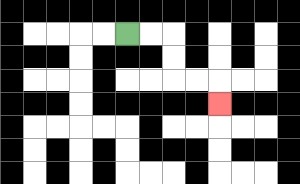{'start': '[5, 1]', 'end': '[9, 4]', 'path_directions': 'R,R,D,D,R,R,D', 'path_coordinates': '[[5, 1], [6, 1], [7, 1], [7, 2], [7, 3], [8, 3], [9, 3], [9, 4]]'}